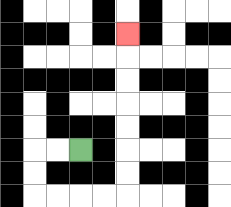{'start': '[3, 6]', 'end': '[5, 1]', 'path_directions': 'L,L,D,D,R,R,R,R,U,U,U,U,U,U,U', 'path_coordinates': '[[3, 6], [2, 6], [1, 6], [1, 7], [1, 8], [2, 8], [3, 8], [4, 8], [5, 8], [5, 7], [5, 6], [5, 5], [5, 4], [5, 3], [5, 2], [5, 1]]'}